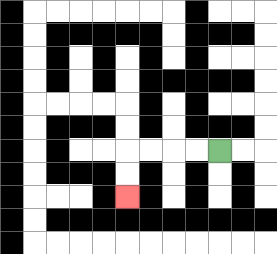{'start': '[9, 6]', 'end': '[5, 8]', 'path_directions': 'L,L,L,L,D,D', 'path_coordinates': '[[9, 6], [8, 6], [7, 6], [6, 6], [5, 6], [5, 7], [5, 8]]'}